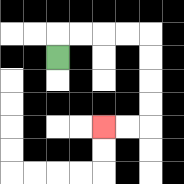{'start': '[2, 2]', 'end': '[4, 5]', 'path_directions': 'U,R,R,R,R,D,D,D,D,L,L', 'path_coordinates': '[[2, 2], [2, 1], [3, 1], [4, 1], [5, 1], [6, 1], [6, 2], [6, 3], [6, 4], [6, 5], [5, 5], [4, 5]]'}